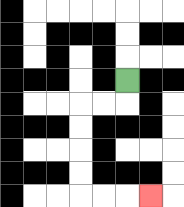{'start': '[5, 3]', 'end': '[6, 8]', 'path_directions': 'D,L,L,D,D,D,D,R,R,R', 'path_coordinates': '[[5, 3], [5, 4], [4, 4], [3, 4], [3, 5], [3, 6], [3, 7], [3, 8], [4, 8], [5, 8], [6, 8]]'}